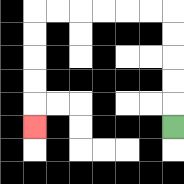{'start': '[7, 5]', 'end': '[1, 5]', 'path_directions': 'U,U,U,U,U,L,L,L,L,L,L,D,D,D,D,D', 'path_coordinates': '[[7, 5], [7, 4], [7, 3], [7, 2], [7, 1], [7, 0], [6, 0], [5, 0], [4, 0], [3, 0], [2, 0], [1, 0], [1, 1], [1, 2], [1, 3], [1, 4], [1, 5]]'}